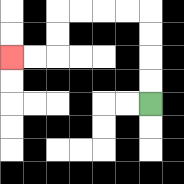{'start': '[6, 4]', 'end': '[0, 2]', 'path_directions': 'U,U,U,U,L,L,L,L,D,D,L,L', 'path_coordinates': '[[6, 4], [6, 3], [6, 2], [6, 1], [6, 0], [5, 0], [4, 0], [3, 0], [2, 0], [2, 1], [2, 2], [1, 2], [0, 2]]'}